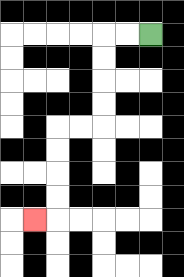{'start': '[6, 1]', 'end': '[1, 9]', 'path_directions': 'L,L,D,D,D,D,L,L,D,D,D,D,L', 'path_coordinates': '[[6, 1], [5, 1], [4, 1], [4, 2], [4, 3], [4, 4], [4, 5], [3, 5], [2, 5], [2, 6], [2, 7], [2, 8], [2, 9], [1, 9]]'}